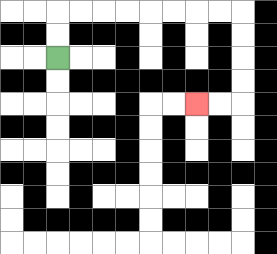{'start': '[2, 2]', 'end': '[8, 4]', 'path_directions': 'U,U,R,R,R,R,R,R,R,R,D,D,D,D,L,L', 'path_coordinates': '[[2, 2], [2, 1], [2, 0], [3, 0], [4, 0], [5, 0], [6, 0], [7, 0], [8, 0], [9, 0], [10, 0], [10, 1], [10, 2], [10, 3], [10, 4], [9, 4], [8, 4]]'}